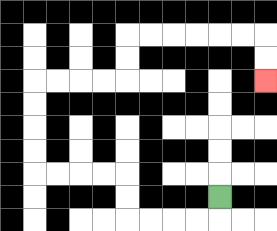{'start': '[9, 8]', 'end': '[11, 3]', 'path_directions': 'D,L,L,L,L,U,U,L,L,L,L,U,U,U,U,R,R,R,R,U,U,R,R,R,R,R,R,D,D', 'path_coordinates': '[[9, 8], [9, 9], [8, 9], [7, 9], [6, 9], [5, 9], [5, 8], [5, 7], [4, 7], [3, 7], [2, 7], [1, 7], [1, 6], [1, 5], [1, 4], [1, 3], [2, 3], [3, 3], [4, 3], [5, 3], [5, 2], [5, 1], [6, 1], [7, 1], [8, 1], [9, 1], [10, 1], [11, 1], [11, 2], [11, 3]]'}